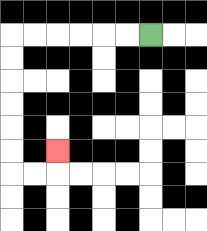{'start': '[6, 1]', 'end': '[2, 6]', 'path_directions': 'L,L,L,L,L,L,D,D,D,D,D,D,R,R,U', 'path_coordinates': '[[6, 1], [5, 1], [4, 1], [3, 1], [2, 1], [1, 1], [0, 1], [0, 2], [0, 3], [0, 4], [0, 5], [0, 6], [0, 7], [1, 7], [2, 7], [2, 6]]'}